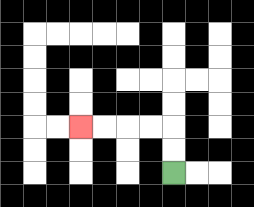{'start': '[7, 7]', 'end': '[3, 5]', 'path_directions': 'U,U,L,L,L,L', 'path_coordinates': '[[7, 7], [7, 6], [7, 5], [6, 5], [5, 5], [4, 5], [3, 5]]'}